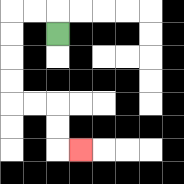{'start': '[2, 1]', 'end': '[3, 6]', 'path_directions': 'U,L,L,D,D,D,D,R,R,D,D,R', 'path_coordinates': '[[2, 1], [2, 0], [1, 0], [0, 0], [0, 1], [0, 2], [0, 3], [0, 4], [1, 4], [2, 4], [2, 5], [2, 6], [3, 6]]'}